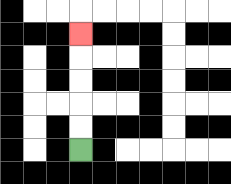{'start': '[3, 6]', 'end': '[3, 1]', 'path_directions': 'U,U,U,U,U', 'path_coordinates': '[[3, 6], [3, 5], [3, 4], [3, 3], [3, 2], [3, 1]]'}